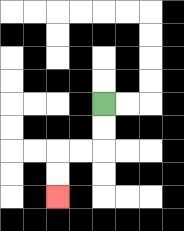{'start': '[4, 4]', 'end': '[2, 8]', 'path_directions': 'D,D,L,L,D,D', 'path_coordinates': '[[4, 4], [4, 5], [4, 6], [3, 6], [2, 6], [2, 7], [2, 8]]'}